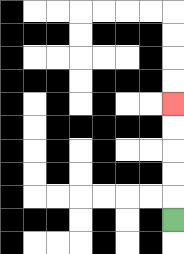{'start': '[7, 9]', 'end': '[7, 4]', 'path_directions': 'U,U,U,U,U', 'path_coordinates': '[[7, 9], [7, 8], [7, 7], [7, 6], [7, 5], [7, 4]]'}